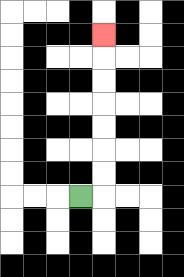{'start': '[3, 8]', 'end': '[4, 1]', 'path_directions': 'R,U,U,U,U,U,U,U', 'path_coordinates': '[[3, 8], [4, 8], [4, 7], [4, 6], [4, 5], [4, 4], [4, 3], [4, 2], [4, 1]]'}